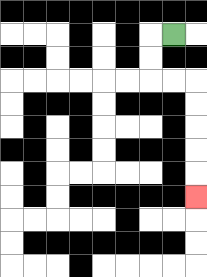{'start': '[7, 1]', 'end': '[8, 8]', 'path_directions': 'L,D,D,R,R,D,D,D,D,D', 'path_coordinates': '[[7, 1], [6, 1], [6, 2], [6, 3], [7, 3], [8, 3], [8, 4], [8, 5], [8, 6], [8, 7], [8, 8]]'}